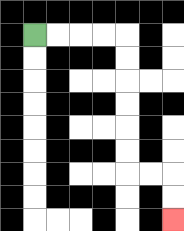{'start': '[1, 1]', 'end': '[7, 9]', 'path_directions': 'R,R,R,R,D,D,D,D,D,D,R,R,D,D', 'path_coordinates': '[[1, 1], [2, 1], [3, 1], [4, 1], [5, 1], [5, 2], [5, 3], [5, 4], [5, 5], [5, 6], [5, 7], [6, 7], [7, 7], [7, 8], [7, 9]]'}